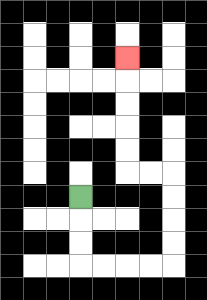{'start': '[3, 8]', 'end': '[5, 2]', 'path_directions': 'D,D,D,R,R,R,R,U,U,U,U,L,L,U,U,U,U,U', 'path_coordinates': '[[3, 8], [3, 9], [3, 10], [3, 11], [4, 11], [5, 11], [6, 11], [7, 11], [7, 10], [7, 9], [7, 8], [7, 7], [6, 7], [5, 7], [5, 6], [5, 5], [5, 4], [5, 3], [5, 2]]'}